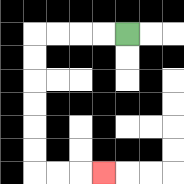{'start': '[5, 1]', 'end': '[4, 7]', 'path_directions': 'L,L,L,L,D,D,D,D,D,D,R,R,R', 'path_coordinates': '[[5, 1], [4, 1], [3, 1], [2, 1], [1, 1], [1, 2], [1, 3], [1, 4], [1, 5], [1, 6], [1, 7], [2, 7], [3, 7], [4, 7]]'}